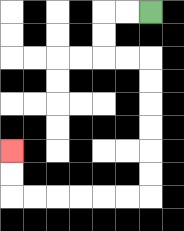{'start': '[6, 0]', 'end': '[0, 6]', 'path_directions': 'L,L,D,D,R,R,D,D,D,D,D,D,L,L,L,L,L,L,U,U', 'path_coordinates': '[[6, 0], [5, 0], [4, 0], [4, 1], [4, 2], [5, 2], [6, 2], [6, 3], [6, 4], [6, 5], [6, 6], [6, 7], [6, 8], [5, 8], [4, 8], [3, 8], [2, 8], [1, 8], [0, 8], [0, 7], [0, 6]]'}